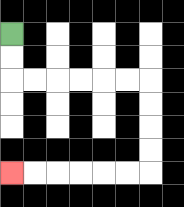{'start': '[0, 1]', 'end': '[0, 7]', 'path_directions': 'D,D,R,R,R,R,R,R,D,D,D,D,L,L,L,L,L,L', 'path_coordinates': '[[0, 1], [0, 2], [0, 3], [1, 3], [2, 3], [3, 3], [4, 3], [5, 3], [6, 3], [6, 4], [6, 5], [6, 6], [6, 7], [5, 7], [4, 7], [3, 7], [2, 7], [1, 7], [0, 7]]'}